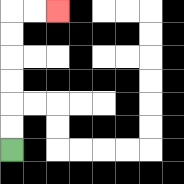{'start': '[0, 6]', 'end': '[2, 0]', 'path_directions': 'U,U,U,U,U,U,R,R', 'path_coordinates': '[[0, 6], [0, 5], [0, 4], [0, 3], [0, 2], [0, 1], [0, 0], [1, 0], [2, 0]]'}